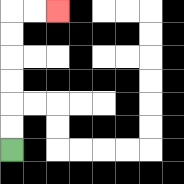{'start': '[0, 6]', 'end': '[2, 0]', 'path_directions': 'U,U,U,U,U,U,R,R', 'path_coordinates': '[[0, 6], [0, 5], [0, 4], [0, 3], [0, 2], [0, 1], [0, 0], [1, 0], [2, 0]]'}